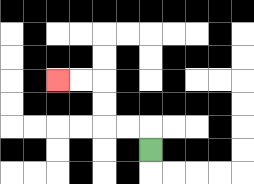{'start': '[6, 6]', 'end': '[2, 3]', 'path_directions': 'U,L,L,U,U,L,L', 'path_coordinates': '[[6, 6], [6, 5], [5, 5], [4, 5], [4, 4], [4, 3], [3, 3], [2, 3]]'}